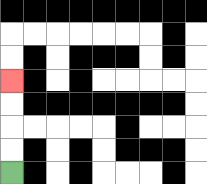{'start': '[0, 7]', 'end': '[0, 3]', 'path_directions': 'U,U,U,U', 'path_coordinates': '[[0, 7], [0, 6], [0, 5], [0, 4], [0, 3]]'}